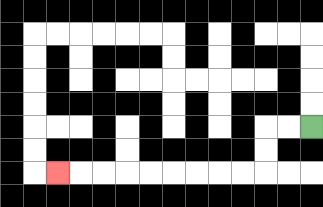{'start': '[13, 5]', 'end': '[2, 7]', 'path_directions': 'L,L,D,D,L,L,L,L,L,L,L,L,L', 'path_coordinates': '[[13, 5], [12, 5], [11, 5], [11, 6], [11, 7], [10, 7], [9, 7], [8, 7], [7, 7], [6, 7], [5, 7], [4, 7], [3, 7], [2, 7]]'}